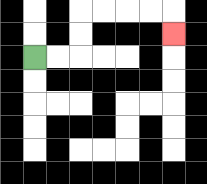{'start': '[1, 2]', 'end': '[7, 1]', 'path_directions': 'R,R,U,U,R,R,R,R,D', 'path_coordinates': '[[1, 2], [2, 2], [3, 2], [3, 1], [3, 0], [4, 0], [5, 0], [6, 0], [7, 0], [7, 1]]'}